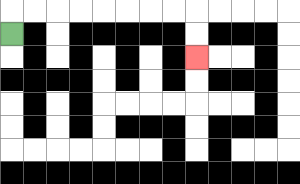{'start': '[0, 1]', 'end': '[8, 2]', 'path_directions': 'U,R,R,R,R,R,R,R,R,D,D', 'path_coordinates': '[[0, 1], [0, 0], [1, 0], [2, 0], [3, 0], [4, 0], [5, 0], [6, 0], [7, 0], [8, 0], [8, 1], [8, 2]]'}